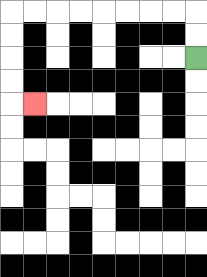{'start': '[8, 2]', 'end': '[1, 4]', 'path_directions': 'U,U,L,L,L,L,L,L,L,L,D,D,D,D,R', 'path_coordinates': '[[8, 2], [8, 1], [8, 0], [7, 0], [6, 0], [5, 0], [4, 0], [3, 0], [2, 0], [1, 0], [0, 0], [0, 1], [0, 2], [0, 3], [0, 4], [1, 4]]'}